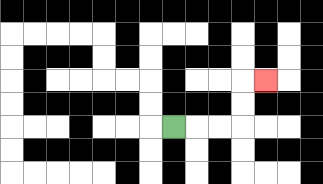{'start': '[7, 5]', 'end': '[11, 3]', 'path_directions': 'R,R,R,U,U,R', 'path_coordinates': '[[7, 5], [8, 5], [9, 5], [10, 5], [10, 4], [10, 3], [11, 3]]'}